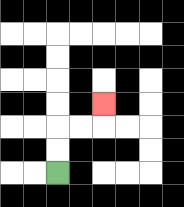{'start': '[2, 7]', 'end': '[4, 4]', 'path_directions': 'U,U,R,R,U', 'path_coordinates': '[[2, 7], [2, 6], [2, 5], [3, 5], [4, 5], [4, 4]]'}